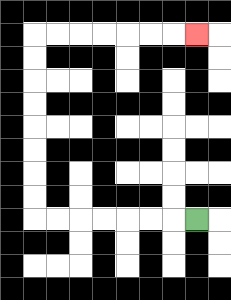{'start': '[8, 9]', 'end': '[8, 1]', 'path_directions': 'L,L,L,L,L,L,L,U,U,U,U,U,U,U,U,R,R,R,R,R,R,R', 'path_coordinates': '[[8, 9], [7, 9], [6, 9], [5, 9], [4, 9], [3, 9], [2, 9], [1, 9], [1, 8], [1, 7], [1, 6], [1, 5], [1, 4], [1, 3], [1, 2], [1, 1], [2, 1], [3, 1], [4, 1], [5, 1], [6, 1], [7, 1], [8, 1]]'}